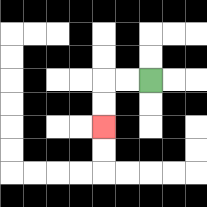{'start': '[6, 3]', 'end': '[4, 5]', 'path_directions': 'L,L,D,D', 'path_coordinates': '[[6, 3], [5, 3], [4, 3], [4, 4], [4, 5]]'}